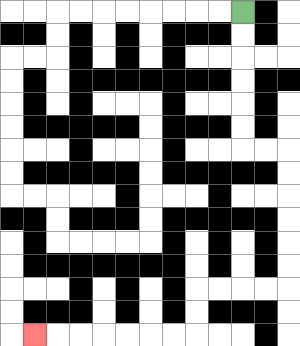{'start': '[10, 0]', 'end': '[1, 14]', 'path_directions': 'D,D,D,D,D,D,R,R,D,D,D,D,D,D,L,L,L,L,D,D,L,L,L,L,L,L,L', 'path_coordinates': '[[10, 0], [10, 1], [10, 2], [10, 3], [10, 4], [10, 5], [10, 6], [11, 6], [12, 6], [12, 7], [12, 8], [12, 9], [12, 10], [12, 11], [12, 12], [11, 12], [10, 12], [9, 12], [8, 12], [8, 13], [8, 14], [7, 14], [6, 14], [5, 14], [4, 14], [3, 14], [2, 14], [1, 14]]'}